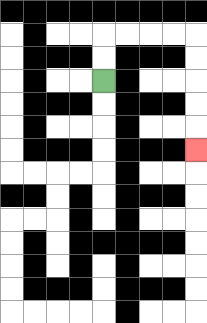{'start': '[4, 3]', 'end': '[8, 6]', 'path_directions': 'U,U,R,R,R,R,D,D,D,D,D', 'path_coordinates': '[[4, 3], [4, 2], [4, 1], [5, 1], [6, 1], [7, 1], [8, 1], [8, 2], [8, 3], [8, 4], [8, 5], [8, 6]]'}